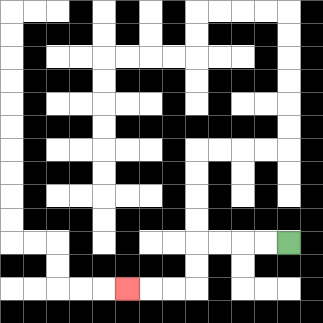{'start': '[12, 10]', 'end': '[5, 12]', 'path_directions': 'L,L,L,L,D,D,L,L,L', 'path_coordinates': '[[12, 10], [11, 10], [10, 10], [9, 10], [8, 10], [8, 11], [8, 12], [7, 12], [6, 12], [5, 12]]'}